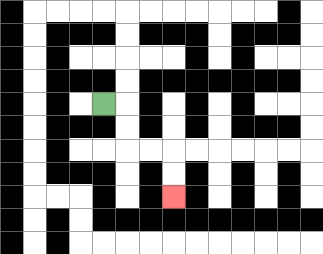{'start': '[4, 4]', 'end': '[7, 8]', 'path_directions': 'R,D,D,R,R,D,D', 'path_coordinates': '[[4, 4], [5, 4], [5, 5], [5, 6], [6, 6], [7, 6], [7, 7], [7, 8]]'}